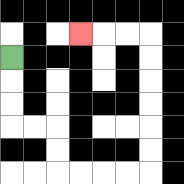{'start': '[0, 2]', 'end': '[3, 1]', 'path_directions': 'D,D,D,R,R,D,D,R,R,R,R,U,U,U,U,U,U,L,L,L', 'path_coordinates': '[[0, 2], [0, 3], [0, 4], [0, 5], [1, 5], [2, 5], [2, 6], [2, 7], [3, 7], [4, 7], [5, 7], [6, 7], [6, 6], [6, 5], [6, 4], [6, 3], [6, 2], [6, 1], [5, 1], [4, 1], [3, 1]]'}